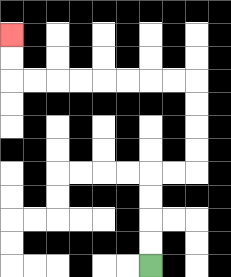{'start': '[6, 11]', 'end': '[0, 1]', 'path_directions': 'U,U,U,U,R,R,U,U,U,U,L,L,L,L,L,L,L,L,U,U', 'path_coordinates': '[[6, 11], [6, 10], [6, 9], [6, 8], [6, 7], [7, 7], [8, 7], [8, 6], [8, 5], [8, 4], [8, 3], [7, 3], [6, 3], [5, 3], [4, 3], [3, 3], [2, 3], [1, 3], [0, 3], [0, 2], [0, 1]]'}